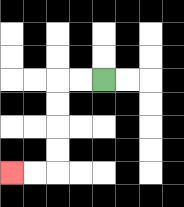{'start': '[4, 3]', 'end': '[0, 7]', 'path_directions': 'L,L,D,D,D,D,L,L', 'path_coordinates': '[[4, 3], [3, 3], [2, 3], [2, 4], [2, 5], [2, 6], [2, 7], [1, 7], [0, 7]]'}